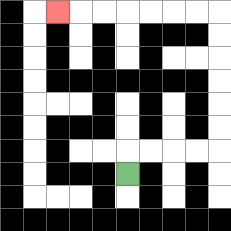{'start': '[5, 7]', 'end': '[2, 0]', 'path_directions': 'U,R,R,R,R,U,U,U,U,U,U,L,L,L,L,L,L,L', 'path_coordinates': '[[5, 7], [5, 6], [6, 6], [7, 6], [8, 6], [9, 6], [9, 5], [9, 4], [9, 3], [9, 2], [9, 1], [9, 0], [8, 0], [7, 0], [6, 0], [5, 0], [4, 0], [3, 0], [2, 0]]'}